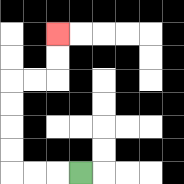{'start': '[3, 7]', 'end': '[2, 1]', 'path_directions': 'L,L,L,U,U,U,U,R,R,U,U', 'path_coordinates': '[[3, 7], [2, 7], [1, 7], [0, 7], [0, 6], [0, 5], [0, 4], [0, 3], [1, 3], [2, 3], [2, 2], [2, 1]]'}